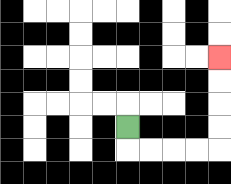{'start': '[5, 5]', 'end': '[9, 2]', 'path_directions': 'D,R,R,R,R,U,U,U,U', 'path_coordinates': '[[5, 5], [5, 6], [6, 6], [7, 6], [8, 6], [9, 6], [9, 5], [9, 4], [9, 3], [9, 2]]'}